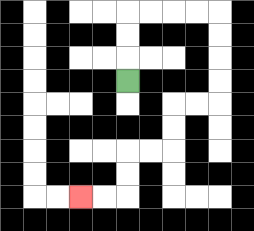{'start': '[5, 3]', 'end': '[3, 8]', 'path_directions': 'U,U,U,R,R,R,R,D,D,D,D,L,L,D,D,L,L,D,D,L,L', 'path_coordinates': '[[5, 3], [5, 2], [5, 1], [5, 0], [6, 0], [7, 0], [8, 0], [9, 0], [9, 1], [9, 2], [9, 3], [9, 4], [8, 4], [7, 4], [7, 5], [7, 6], [6, 6], [5, 6], [5, 7], [5, 8], [4, 8], [3, 8]]'}